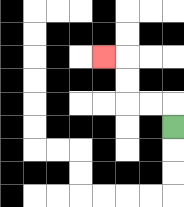{'start': '[7, 5]', 'end': '[4, 2]', 'path_directions': 'U,L,L,U,U,L', 'path_coordinates': '[[7, 5], [7, 4], [6, 4], [5, 4], [5, 3], [5, 2], [4, 2]]'}